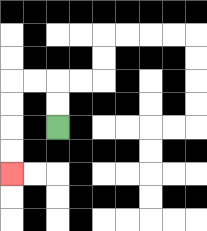{'start': '[2, 5]', 'end': '[0, 7]', 'path_directions': 'U,U,L,L,D,D,D,D', 'path_coordinates': '[[2, 5], [2, 4], [2, 3], [1, 3], [0, 3], [0, 4], [0, 5], [0, 6], [0, 7]]'}